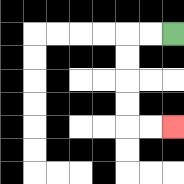{'start': '[7, 1]', 'end': '[7, 5]', 'path_directions': 'L,L,D,D,D,D,R,R', 'path_coordinates': '[[7, 1], [6, 1], [5, 1], [5, 2], [5, 3], [5, 4], [5, 5], [6, 5], [7, 5]]'}